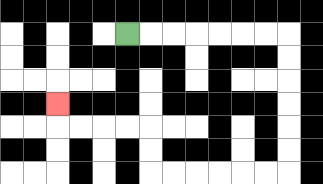{'start': '[5, 1]', 'end': '[2, 4]', 'path_directions': 'R,R,R,R,R,R,R,D,D,D,D,D,D,L,L,L,L,L,L,U,U,L,L,L,L,U', 'path_coordinates': '[[5, 1], [6, 1], [7, 1], [8, 1], [9, 1], [10, 1], [11, 1], [12, 1], [12, 2], [12, 3], [12, 4], [12, 5], [12, 6], [12, 7], [11, 7], [10, 7], [9, 7], [8, 7], [7, 7], [6, 7], [6, 6], [6, 5], [5, 5], [4, 5], [3, 5], [2, 5], [2, 4]]'}